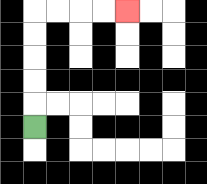{'start': '[1, 5]', 'end': '[5, 0]', 'path_directions': 'U,U,U,U,U,R,R,R,R', 'path_coordinates': '[[1, 5], [1, 4], [1, 3], [1, 2], [1, 1], [1, 0], [2, 0], [3, 0], [4, 0], [5, 0]]'}